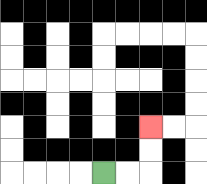{'start': '[4, 7]', 'end': '[6, 5]', 'path_directions': 'R,R,U,U', 'path_coordinates': '[[4, 7], [5, 7], [6, 7], [6, 6], [6, 5]]'}